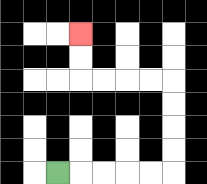{'start': '[2, 7]', 'end': '[3, 1]', 'path_directions': 'R,R,R,R,R,U,U,U,U,L,L,L,L,U,U', 'path_coordinates': '[[2, 7], [3, 7], [4, 7], [5, 7], [6, 7], [7, 7], [7, 6], [7, 5], [7, 4], [7, 3], [6, 3], [5, 3], [4, 3], [3, 3], [3, 2], [3, 1]]'}